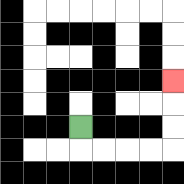{'start': '[3, 5]', 'end': '[7, 3]', 'path_directions': 'D,R,R,R,R,U,U,U', 'path_coordinates': '[[3, 5], [3, 6], [4, 6], [5, 6], [6, 6], [7, 6], [7, 5], [7, 4], [7, 3]]'}